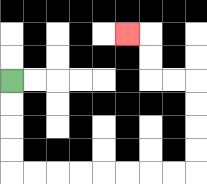{'start': '[0, 3]', 'end': '[5, 1]', 'path_directions': 'D,D,D,D,R,R,R,R,R,R,R,R,U,U,U,U,L,L,U,U,L', 'path_coordinates': '[[0, 3], [0, 4], [0, 5], [0, 6], [0, 7], [1, 7], [2, 7], [3, 7], [4, 7], [5, 7], [6, 7], [7, 7], [8, 7], [8, 6], [8, 5], [8, 4], [8, 3], [7, 3], [6, 3], [6, 2], [6, 1], [5, 1]]'}